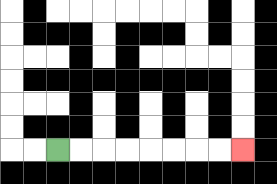{'start': '[2, 6]', 'end': '[10, 6]', 'path_directions': 'R,R,R,R,R,R,R,R', 'path_coordinates': '[[2, 6], [3, 6], [4, 6], [5, 6], [6, 6], [7, 6], [8, 6], [9, 6], [10, 6]]'}